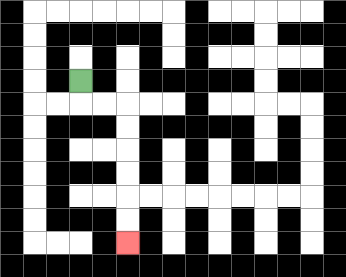{'start': '[3, 3]', 'end': '[5, 10]', 'path_directions': 'D,R,R,D,D,D,D,D,D', 'path_coordinates': '[[3, 3], [3, 4], [4, 4], [5, 4], [5, 5], [5, 6], [5, 7], [5, 8], [5, 9], [5, 10]]'}